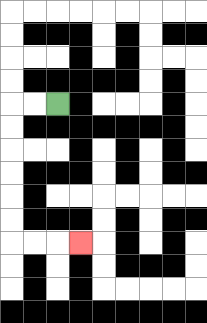{'start': '[2, 4]', 'end': '[3, 10]', 'path_directions': 'L,L,D,D,D,D,D,D,R,R,R', 'path_coordinates': '[[2, 4], [1, 4], [0, 4], [0, 5], [0, 6], [0, 7], [0, 8], [0, 9], [0, 10], [1, 10], [2, 10], [3, 10]]'}